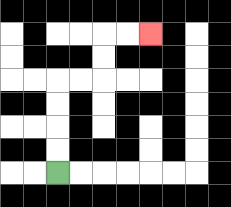{'start': '[2, 7]', 'end': '[6, 1]', 'path_directions': 'U,U,U,U,R,R,U,U,R,R', 'path_coordinates': '[[2, 7], [2, 6], [2, 5], [2, 4], [2, 3], [3, 3], [4, 3], [4, 2], [4, 1], [5, 1], [6, 1]]'}